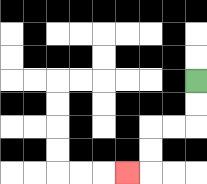{'start': '[8, 3]', 'end': '[5, 7]', 'path_directions': 'D,D,L,L,D,D,L', 'path_coordinates': '[[8, 3], [8, 4], [8, 5], [7, 5], [6, 5], [6, 6], [6, 7], [5, 7]]'}